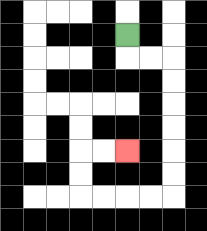{'start': '[5, 1]', 'end': '[5, 6]', 'path_directions': 'D,R,R,D,D,D,D,D,D,L,L,L,L,U,U,R,R', 'path_coordinates': '[[5, 1], [5, 2], [6, 2], [7, 2], [7, 3], [7, 4], [7, 5], [7, 6], [7, 7], [7, 8], [6, 8], [5, 8], [4, 8], [3, 8], [3, 7], [3, 6], [4, 6], [5, 6]]'}